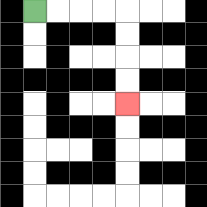{'start': '[1, 0]', 'end': '[5, 4]', 'path_directions': 'R,R,R,R,D,D,D,D', 'path_coordinates': '[[1, 0], [2, 0], [3, 0], [4, 0], [5, 0], [5, 1], [5, 2], [5, 3], [5, 4]]'}